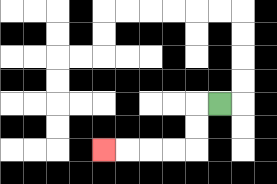{'start': '[9, 4]', 'end': '[4, 6]', 'path_directions': 'L,D,D,L,L,L,L', 'path_coordinates': '[[9, 4], [8, 4], [8, 5], [8, 6], [7, 6], [6, 6], [5, 6], [4, 6]]'}